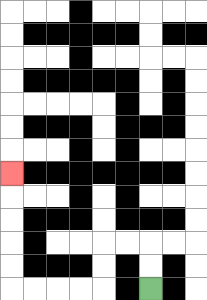{'start': '[6, 12]', 'end': '[0, 7]', 'path_directions': 'U,U,L,L,D,D,L,L,L,L,U,U,U,U,U', 'path_coordinates': '[[6, 12], [6, 11], [6, 10], [5, 10], [4, 10], [4, 11], [4, 12], [3, 12], [2, 12], [1, 12], [0, 12], [0, 11], [0, 10], [0, 9], [0, 8], [0, 7]]'}